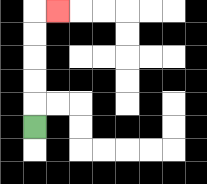{'start': '[1, 5]', 'end': '[2, 0]', 'path_directions': 'U,U,U,U,U,R', 'path_coordinates': '[[1, 5], [1, 4], [1, 3], [1, 2], [1, 1], [1, 0], [2, 0]]'}